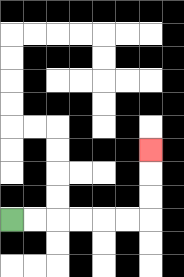{'start': '[0, 9]', 'end': '[6, 6]', 'path_directions': 'R,R,R,R,R,R,U,U,U', 'path_coordinates': '[[0, 9], [1, 9], [2, 9], [3, 9], [4, 9], [5, 9], [6, 9], [6, 8], [6, 7], [6, 6]]'}